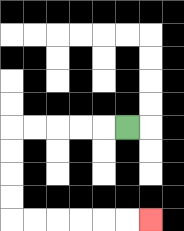{'start': '[5, 5]', 'end': '[6, 9]', 'path_directions': 'L,L,L,L,L,D,D,D,D,R,R,R,R,R,R', 'path_coordinates': '[[5, 5], [4, 5], [3, 5], [2, 5], [1, 5], [0, 5], [0, 6], [0, 7], [0, 8], [0, 9], [1, 9], [2, 9], [3, 9], [4, 9], [5, 9], [6, 9]]'}